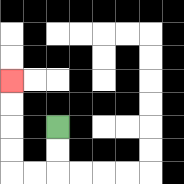{'start': '[2, 5]', 'end': '[0, 3]', 'path_directions': 'D,D,L,L,U,U,U,U', 'path_coordinates': '[[2, 5], [2, 6], [2, 7], [1, 7], [0, 7], [0, 6], [0, 5], [0, 4], [0, 3]]'}